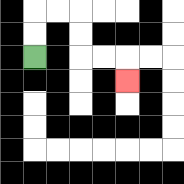{'start': '[1, 2]', 'end': '[5, 3]', 'path_directions': 'U,U,R,R,D,D,R,R,D', 'path_coordinates': '[[1, 2], [1, 1], [1, 0], [2, 0], [3, 0], [3, 1], [3, 2], [4, 2], [5, 2], [5, 3]]'}